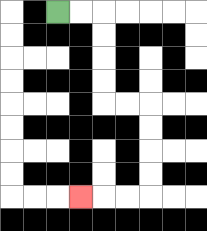{'start': '[2, 0]', 'end': '[3, 8]', 'path_directions': 'R,R,D,D,D,D,R,R,D,D,D,D,L,L,L', 'path_coordinates': '[[2, 0], [3, 0], [4, 0], [4, 1], [4, 2], [4, 3], [4, 4], [5, 4], [6, 4], [6, 5], [6, 6], [6, 7], [6, 8], [5, 8], [4, 8], [3, 8]]'}